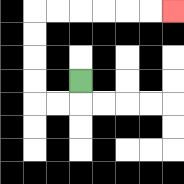{'start': '[3, 3]', 'end': '[7, 0]', 'path_directions': 'D,L,L,U,U,U,U,R,R,R,R,R,R', 'path_coordinates': '[[3, 3], [3, 4], [2, 4], [1, 4], [1, 3], [1, 2], [1, 1], [1, 0], [2, 0], [3, 0], [4, 0], [5, 0], [6, 0], [7, 0]]'}